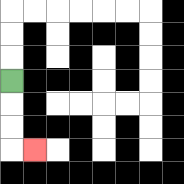{'start': '[0, 3]', 'end': '[1, 6]', 'path_directions': 'D,D,D,R', 'path_coordinates': '[[0, 3], [0, 4], [0, 5], [0, 6], [1, 6]]'}